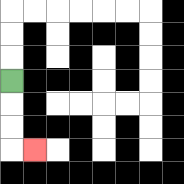{'start': '[0, 3]', 'end': '[1, 6]', 'path_directions': 'D,D,D,R', 'path_coordinates': '[[0, 3], [0, 4], [0, 5], [0, 6], [1, 6]]'}